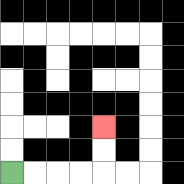{'start': '[0, 7]', 'end': '[4, 5]', 'path_directions': 'R,R,R,R,U,U', 'path_coordinates': '[[0, 7], [1, 7], [2, 7], [3, 7], [4, 7], [4, 6], [4, 5]]'}